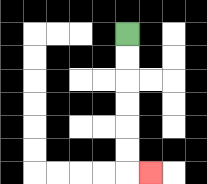{'start': '[5, 1]', 'end': '[6, 7]', 'path_directions': 'D,D,D,D,D,D,R', 'path_coordinates': '[[5, 1], [5, 2], [5, 3], [5, 4], [5, 5], [5, 6], [5, 7], [6, 7]]'}